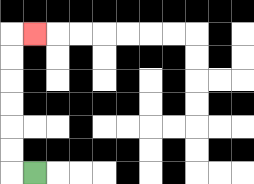{'start': '[1, 7]', 'end': '[1, 1]', 'path_directions': 'L,U,U,U,U,U,U,R', 'path_coordinates': '[[1, 7], [0, 7], [0, 6], [0, 5], [0, 4], [0, 3], [0, 2], [0, 1], [1, 1]]'}